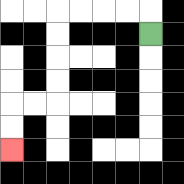{'start': '[6, 1]', 'end': '[0, 6]', 'path_directions': 'U,L,L,L,L,D,D,D,D,L,L,D,D', 'path_coordinates': '[[6, 1], [6, 0], [5, 0], [4, 0], [3, 0], [2, 0], [2, 1], [2, 2], [2, 3], [2, 4], [1, 4], [0, 4], [0, 5], [0, 6]]'}